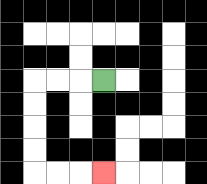{'start': '[4, 3]', 'end': '[4, 7]', 'path_directions': 'L,L,L,D,D,D,D,R,R,R', 'path_coordinates': '[[4, 3], [3, 3], [2, 3], [1, 3], [1, 4], [1, 5], [1, 6], [1, 7], [2, 7], [3, 7], [4, 7]]'}